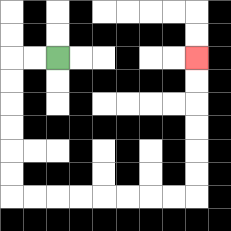{'start': '[2, 2]', 'end': '[8, 2]', 'path_directions': 'L,L,D,D,D,D,D,D,R,R,R,R,R,R,R,R,U,U,U,U,U,U', 'path_coordinates': '[[2, 2], [1, 2], [0, 2], [0, 3], [0, 4], [0, 5], [0, 6], [0, 7], [0, 8], [1, 8], [2, 8], [3, 8], [4, 8], [5, 8], [6, 8], [7, 8], [8, 8], [8, 7], [8, 6], [8, 5], [8, 4], [8, 3], [8, 2]]'}